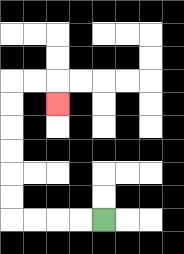{'start': '[4, 9]', 'end': '[2, 4]', 'path_directions': 'L,L,L,L,U,U,U,U,U,U,R,R,D', 'path_coordinates': '[[4, 9], [3, 9], [2, 9], [1, 9], [0, 9], [0, 8], [0, 7], [0, 6], [0, 5], [0, 4], [0, 3], [1, 3], [2, 3], [2, 4]]'}